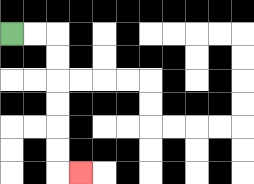{'start': '[0, 1]', 'end': '[3, 7]', 'path_directions': 'R,R,D,D,D,D,D,D,R', 'path_coordinates': '[[0, 1], [1, 1], [2, 1], [2, 2], [2, 3], [2, 4], [2, 5], [2, 6], [2, 7], [3, 7]]'}